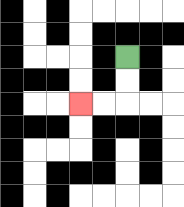{'start': '[5, 2]', 'end': '[3, 4]', 'path_directions': 'D,D,L,L', 'path_coordinates': '[[5, 2], [5, 3], [5, 4], [4, 4], [3, 4]]'}